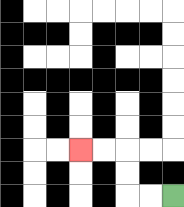{'start': '[7, 8]', 'end': '[3, 6]', 'path_directions': 'L,L,U,U,L,L', 'path_coordinates': '[[7, 8], [6, 8], [5, 8], [5, 7], [5, 6], [4, 6], [3, 6]]'}